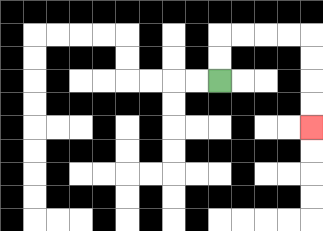{'start': '[9, 3]', 'end': '[13, 5]', 'path_directions': 'U,U,R,R,R,R,D,D,D,D', 'path_coordinates': '[[9, 3], [9, 2], [9, 1], [10, 1], [11, 1], [12, 1], [13, 1], [13, 2], [13, 3], [13, 4], [13, 5]]'}